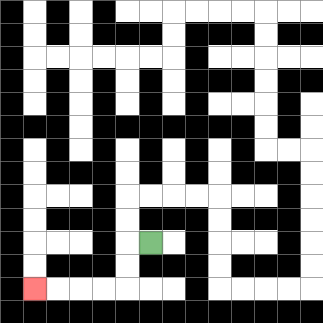{'start': '[6, 10]', 'end': '[1, 12]', 'path_directions': 'L,D,D,L,L,L,L', 'path_coordinates': '[[6, 10], [5, 10], [5, 11], [5, 12], [4, 12], [3, 12], [2, 12], [1, 12]]'}